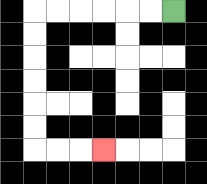{'start': '[7, 0]', 'end': '[4, 6]', 'path_directions': 'L,L,L,L,L,L,D,D,D,D,D,D,R,R,R', 'path_coordinates': '[[7, 0], [6, 0], [5, 0], [4, 0], [3, 0], [2, 0], [1, 0], [1, 1], [1, 2], [1, 3], [1, 4], [1, 5], [1, 6], [2, 6], [3, 6], [4, 6]]'}